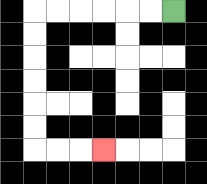{'start': '[7, 0]', 'end': '[4, 6]', 'path_directions': 'L,L,L,L,L,L,D,D,D,D,D,D,R,R,R', 'path_coordinates': '[[7, 0], [6, 0], [5, 0], [4, 0], [3, 0], [2, 0], [1, 0], [1, 1], [1, 2], [1, 3], [1, 4], [1, 5], [1, 6], [2, 6], [3, 6], [4, 6]]'}